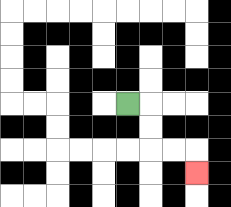{'start': '[5, 4]', 'end': '[8, 7]', 'path_directions': 'R,D,D,R,R,D', 'path_coordinates': '[[5, 4], [6, 4], [6, 5], [6, 6], [7, 6], [8, 6], [8, 7]]'}